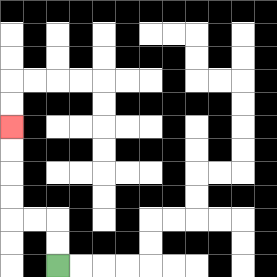{'start': '[2, 11]', 'end': '[0, 5]', 'path_directions': 'U,U,L,L,U,U,U,U', 'path_coordinates': '[[2, 11], [2, 10], [2, 9], [1, 9], [0, 9], [0, 8], [0, 7], [0, 6], [0, 5]]'}